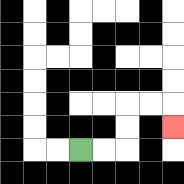{'start': '[3, 6]', 'end': '[7, 5]', 'path_directions': 'R,R,U,U,R,R,D', 'path_coordinates': '[[3, 6], [4, 6], [5, 6], [5, 5], [5, 4], [6, 4], [7, 4], [7, 5]]'}